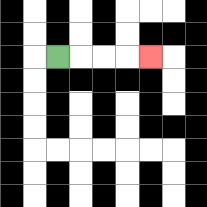{'start': '[2, 2]', 'end': '[6, 2]', 'path_directions': 'R,R,R,R', 'path_coordinates': '[[2, 2], [3, 2], [4, 2], [5, 2], [6, 2]]'}